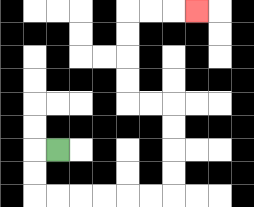{'start': '[2, 6]', 'end': '[8, 0]', 'path_directions': 'L,D,D,R,R,R,R,R,R,U,U,U,U,L,L,U,U,U,U,R,R,R', 'path_coordinates': '[[2, 6], [1, 6], [1, 7], [1, 8], [2, 8], [3, 8], [4, 8], [5, 8], [6, 8], [7, 8], [7, 7], [7, 6], [7, 5], [7, 4], [6, 4], [5, 4], [5, 3], [5, 2], [5, 1], [5, 0], [6, 0], [7, 0], [8, 0]]'}